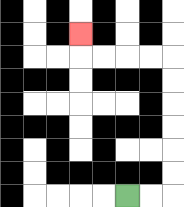{'start': '[5, 8]', 'end': '[3, 1]', 'path_directions': 'R,R,U,U,U,U,U,U,L,L,L,L,U', 'path_coordinates': '[[5, 8], [6, 8], [7, 8], [7, 7], [7, 6], [7, 5], [7, 4], [7, 3], [7, 2], [6, 2], [5, 2], [4, 2], [3, 2], [3, 1]]'}